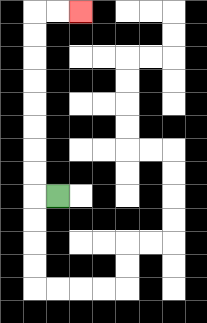{'start': '[2, 8]', 'end': '[3, 0]', 'path_directions': 'L,U,U,U,U,U,U,U,U,R,R', 'path_coordinates': '[[2, 8], [1, 8], [1, 7], [1, 6], [1, 5], [1, 4], [1, 3], [1, 2], [1, 1], [1, 0], [2, 0], [3, 0]]'}